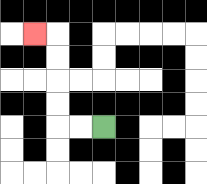{'start': '[4, 5]', 'end': '[1, 1]', 'path_directions': 'L,L,U,U,U,U,L', 'path_coordinates': '[[4, 5], [3, 5], [2, 5], [2, 4], [2, 3], [2, 2], [2, 1], [1, 1]]'}